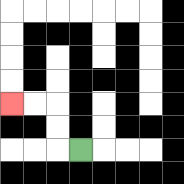{'start': '[3, 6]', 'end': '[0, 4]', 'path_directions': 'L,U,U,L,L', 'path_coordinates': '[[3, 6], [2, 6], [2, 5], [2, 4], [1, 4], [0, 4]]'}